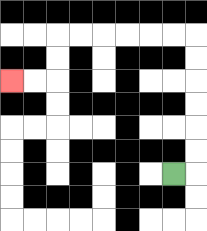{'start': '[7, 7]', 'end': '[0, 3]', 'path_directions': 'R,U,U,U,U,U,U,L,L,L,L,L,L,D,D,L,L', 'path_coordinates': '[[7, 7], [8, 7], [8, 6], [8, 5], [8, 4], [8, 3], [8, 2], [8, 1], [7, 1], [6, 1], [5, 1], [4, 1], [3, 1], [2, 1], [2, 2], [2, 3], [1, 3], [0, 3]]'}